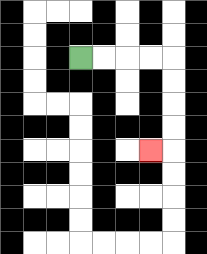{'start': '[3, 2]', 'end': '[6, 6]', 'path_directions': 'R,R,R,R,D,D,D,D,L', 'path_coordinates': '[[3, 2], [4, 2], [5, 2], [6, 2], [7, 2], [7, 3], [7, 4], [7, 5], [7, 6], [6, 6]]'}